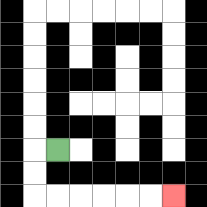{'start': '[2, 6]', 'end': '[7, 8]', 'path_directions': 'L,D,D,R,R,R,R,R,R', 'path_coordinates': '[[2, 6], [1, 6], [1, 7], [1, 8], [2, 8], [3, 8], [4, 8], [5, 8], [6, 8], [7, 8]]'}